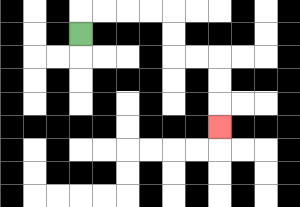{'start': '[3, 1]', 'end': '[9, 5]', 'path_directions': 'U,R,R,R,R,D,D,R,R,D,D,D', 'path_coordinates': '[[3, 1], [3, 0], [4, 0], [5, 0], [6, 0], [7, 0], [7, 1], [7, 2], [8, 2], [9, 2], [9, 3], [9, 4], [9, 5]]'}